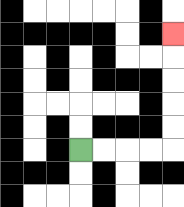{'start': '[3, 6]', 'end': '[7, 1]', 'path_directions': 'R,R,R,R,U,U,U,U,U', 'path_coordinates': '[[3, 6], [4, 6], [5, 6], [6, 6], [7, 6], [7, 5], [7, 4], [7, 3], [7, 2], [7, 1]]'}